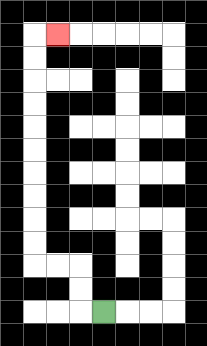{'start': '[4, 13]', 'end': '[2, 1]', 'path_directions': 'L,U,U,L,L,U,U,U,U,U,U,U,U,U,U,R', 'path_coordinates': '[[4, 13], [3, 13], [3, 12], [3, 11], [2, 11], [1, 11], [1, 10], [1, 9], [1, 8], [1, 7], [1, 6], [1, 5], [1, 4], [1, 3], [1, 2], [1, 1], [2, 1]]'}